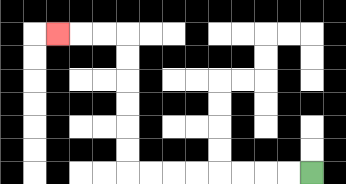{'start': '[13, 7]', 'end': '[2, 1]', 'path_directions': 'L,L,L,L,L,L,L,L,U,U,U,U,U,U,L,L,L', 'path_coordinates': '[[13, 7], [12, 7], [11, 7], [10, 7], [9, 7], [8, 7], [7, 7], [6, 7], [5, 7], [5, 6], [5, 5], [5, 4], [5, 3], [5, 2], [5, 1], [4, 1], [3, 1], [2, 1]]'}